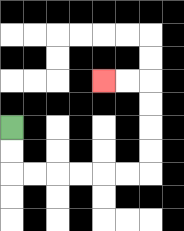{'start': '[0, 5]', 'end': '[4, 3]', 'path_directions': 'D,D,R,R,R,R,R,R,U,U,U,U,L,L', 'path_coordinates': '[[0, 5], [0, 6], [0, 7], [1, 7], [2, 7], [3, 7], [4, 7], [5, 7], [6, 7], [6, 6], [6, 5], [6, 4], [6, 3], [5, 3], [4, 3]]'}